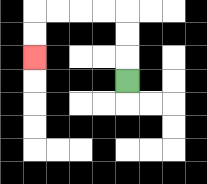{'start': '[5, 3]', 'end': '[1, 2]', 'path_directions': 'U,U,U,L,L,L,L,D,D', 'path_coordinates': '[[5, 3], [5, 2], [5, 1], [5, 0], [4, 0], [3, 0], [2, 0], [1, 0], [1, 1], [1, 2]]'}